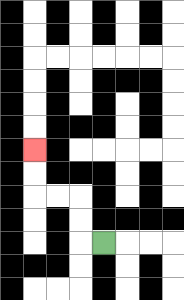{'start': '[4, 10]', 'end': '[1, 6]', 'path_directions': 'L,U,U,L,L,U,U', 'path_coordinates': '[[4, 10], [3, 10], [3, 9], [3, 8], [2, 8], [1, 8], [1, 7], [1, 6]]'}